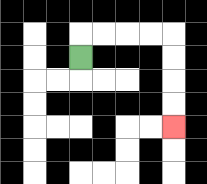{'start': '[3, 2]', 'end': '[7, 5]', 'path_directions': 'U,R,R,R,R,D,D,D,D', 'path_coordinates': '[[3, 2], [3, 1], [4, 1], [5, 1], [6, 1], [7, 1], [7, 2], [7, 3], [7, 4], [7, 5]]'}